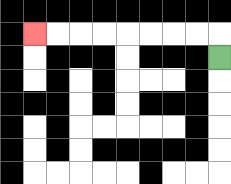{'start': '[9, 2]', 'end': '[1, 1]', 'path_directions': 'U,L,L,L,L,L,L,L,L', 'path_coordinates': '[[9, 2], [9, 1], [8, 1], [7, 1], [6, 1], [5, 1], [4, 1], [3, 1], [2, 1], [1, 1]]'}